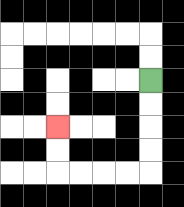{'start': '[6, 3]', 'end': '[2, 5]', 'path_directions': 'D,D,D,D,L,L,L,L,U,U', 'path_coordinates': '[[6, 3], [6, 4], [6, 5], [6, 6], [6, 7], [5, 7], [4, 7], [3, 7], [2, 7], [2, 6], [2, 5]]'}